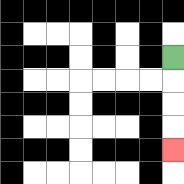{'start': '[7, 2]', 'end': '[7, 6]', 'path_directions': 'D,D,D,D', 'path_coordinates': '[[7, 2], [7, 3], [7, 4], [7, 5], [7, 6]]'}